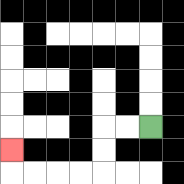{'start': '[6, 5]', 'end': '[0, 6]', 'path_directions': 'L,L,D,D,L,L,L,L,U', 'path_coordinates': '[[6, 5], [5, 5], [4, 5], [4, 6], [4, 7], [3, 7], [2, 7], [1, 7], [0, 7], [0, 6]]'}